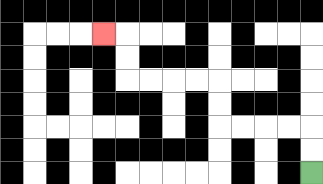{'start': '[13, 7]', 'end': '[4, 1]', 'path_directions': 'U,U,L,L,L,L,U,U,L,L,L,L,U,U,L', 'path_coordinates': '[[13, 7], [13, 6], [13, 5], [12, 5], [11, 5], [10, 5], [9, 5], [9, 4], [9, 3], [8, 3], [7, 3], [6, 3], [5, 3], [5, 2], [5, 1], [4, 1]]'}